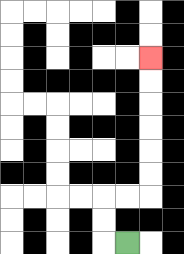{'start': '[5, 10]', 'end': '[6, 2]', 'path_directions': 'L,U,U,R,R,U,U,U,U,U,U', 'path_coordinates': '[[5, 10], [4, 10], [4, 9], [4, 8], [5, 8], [6, 8], [6, 7], [6, 6], [6, 5], [6, 4], [6, 3], [6, 2]]'}